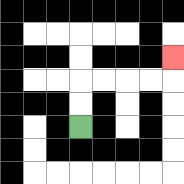{'start': '[3, 5]', 'end': '[7, 2]', 'path_directions': 'U,U,R,R,R,R,U', 'path_coordinates': '[[3, 5], [3, 4], [3, 3], [4, 3], [5, 3], [6, 3], [7, 3], [7, 2]]'}